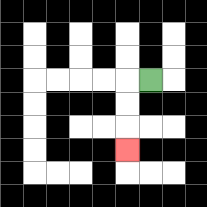{'start': '[6, 3]', 'end': '[5, 6]', 'path_directions': 'L,D,D,D', 'path_coordinates': '[[6, 3], [5, 3], [5, 4], [5, 5], [5, 6]]'}